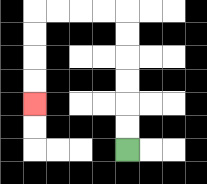{'start': '[5, 6]', 'end': '[1, 4]', 'path_directions': 'U,U,U,U,U,U,L,L,L,L,D,D,D,D', 'path_coordinates': '[[5, 6], [5, 5], [5, 4], [5, 3], [5, 2], [5, 1], [5, 0], [4, 0], [3, 0], [2, 0], [1, 0], [1, 1], [1, 2], [1, 3], [1, 4]]'}